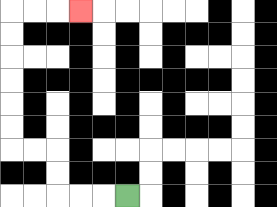{'start': '[5, 8]', 'end': '[3, 0]', 'path_directions': 'L,L,L,U,U,L,L,U,U,U,U,U,U,R,R,R', 'path_coordinates': '[[5, 8], [4, 8], [3, 8], [2, 8], [2, 7], [2, 6], [1, 6], [0, 6], [0, 5], [0, 4], [0, 3], [0, 2], [0, 1], [0, 0], [1, 0], [2, 0], [3, 0]]'}